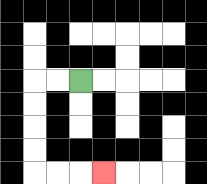{'start': '[3, 3]', 'end': '[4, 7]', 'path_directions': 'L,L,D,D,D,D,R,R,R', 'path_coordinates': '[[3, 3], [2, 3], [1, 3], [1, 4], [1, 5], [1, 6], [1, 7], [2, 7], [3, 7], [4, 7]]'}